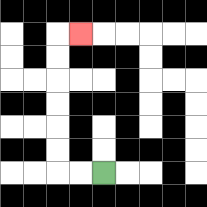{'start': '[4, 7]', 'end': '[3, 1]', 'path_directions': 'L,L,U,U,U,U,U,U,R', 'path_coordinates': '[[4, 7], [3, 7], [2, 7], [2, 6], [2, 5], [2, 4], [2, 3], [2, 2], [2, 1], [3, 1]]'}